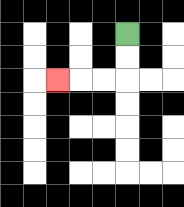{'start': '[5, 1]', 'end': '[2, 3]', 'path_directions': 'D,D,L,L,L', 'path_coordinates': '[[5, 1], [5, 2], [5, 3], [4, 3], [3, 3], [2, 3]]'}